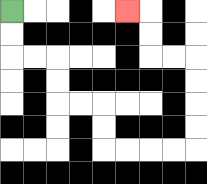{'start': '[0, 0]', 'end': '[5, 0]', 'path_directions': 'D,D,R,R,D,D,R,R,D,D,R,R,R,R,U,U,U,U,L,L,U,U,L', 'path_coordinates': '[[0, 0], [0, 1], [0, 2], [1, 2], [2, 2], [2, 3], [2, 4], [3, 4], [4, 4], [4, 5], [4, 6], [5, 6], [6, 6], [7, 6], [8, 6], [8, 5], [8, 4], [8, 3], [8, 2], [7, 2], [6, 2], [6, 1], [6, 0], [5, 0]]'}